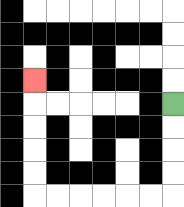{'start': '[7, 4]', 'end': '[1, 3]', 'path_directions': 'D,D,D,D,L,L,L,L,L,L,U,U,U,U,U', 'path_coordinates': '[[7, 4], [7, 5], [7, 6], [7, 7], [7, 8], [6, 8], [5, 8], [4, 8], [3, 8], [2, 8], [1, 8], [1, 7], [1, 6], [1, 5], [1, 4], [1, 3]]'}